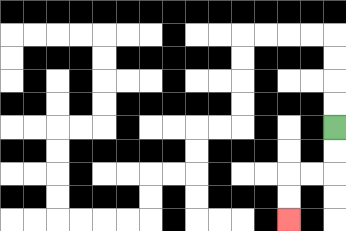{'start': '[14, 5]', 'end': '[12, 9]', 'path_directions': 'D,D,L,L,D,D', 'path_coordinates': '[[14, 5], [14, 6], [14, 7], [13, 7], [12, 7], [12, 8], [12, 9]]'}